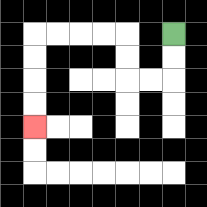{'start': '[7, 1]', 'end': '[1, 5]', 'path_directions': 'D,D,L,L,U,U,L,L,L,L,D,D,D,D', 'path_coordinates': '[[7, 1], [7, 2], [7, 3], [6, 3], [5, 3], [5, 2], [5, 1], [4, 1], [3, 1], [2, 1], [1, 1], [1, 2], [1, 3], [1, 4], [1, 5]]'}